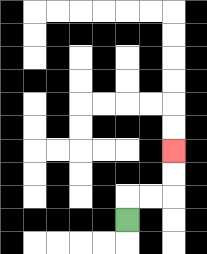{'start': '[5, 9]', 'end': '[7, 6]', 'path_directions': 'U,R,R,U,U', 'path_coordinates': '[[5, 9], [5, 8], [6, 8], [7, 8], [7, 7], [7, 6]]'}